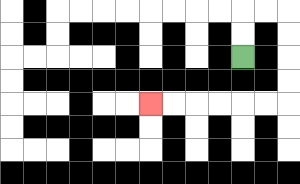{'start': '[10, 2]', 'end': '[6, 4]', 'path_directions': 'U,U,R,R,D,D,D,D,L,L,L,L,L,L', 'path_coordinates': '[[10, 2], [10, 1], [10, 0], [11, 0], [12, 0], [12, 1], [12, 2], [12, 3], [12, 4], [11, 4], [10, 4], [9, 4], [8, 4], [7, 4], [6, 4]]'}